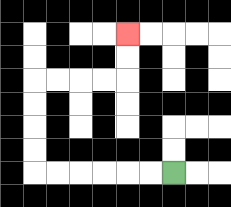{'start': '[7, 7]', 'end': '[5, 1]', 'path_directions': 'L,L,L,L,L,L,U,U,U,U,R,R,R,R,U,U', 'path_coordinates': '[[7, 7], [6, 7], [5, 7], [4, 7], [3, 7], [2, 7], [1, 7], [1, 6], [1, 5], [1, 4], [1, 3], [2, 3], [3, 3], [4, 3], [5, 3], [5, 2], [5, 1]]'}